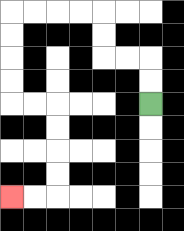{'start': '[6, 4]', 'end': '[0, 8]', 'path_directions': 'U,U,L,L,U,U,L,L,L,L,D,D,D,D,R,R,D,D,D,D,L,L', 'path_coordinates': '[[6, 4], [6, 3], [6, 2], [5, 2], [4, 2], [4, 1], [4, 0], [3, 0], [2, 0], [1, 0], [0, 0], [0, 1], [0, 2], [0, 3], [0, 4], [1, 4], [2, 4], [2, 5], [2, 6], [2, 7], [2, 8], [1, 8], [0, 8]]'}